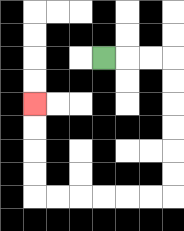{'start': '[4, 2]', 'end': '[1, 4]', 'path_directions': 'R,R,R,D,D,D,D,D,D,L,L,L,L,L,L,U,U,U,U', 'path_coordinates': '[[4, 2], [5, 2], [6, 2], [7, 2], [7, 3], [7, 4], [7, 5], [7, 6], [7, 7], [7, 8], [6, 8], [5, 8], [4, 8], [3, 8], [2, 8], [1, 8], [1, 7], [1, 6], [1, 5], [1, 4]]'}